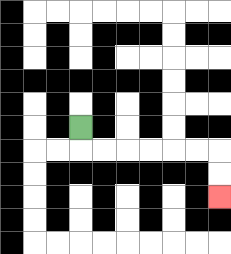{'start': '[3, 5]', 'end': '[9, 8]', 'path_directions': 'D,R,R,R,R,R,R,D,D', 'path_coordinates': '[[3, 5], [3, 6], [4, 6], [5, 6], [6, 6], [7, 6], [8, 6], [9, 6], [9, 7], [9, 8]]'}